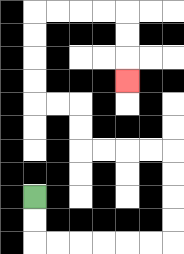{'start': '[1, 8]', 'end': '[5, 3]', 'path_directions': 'D,D,R,R,R,R,R,R,U,U,U,U,L,L,L,L,U,U,L,L,U,U,U,U,R,R,R,R,D,D,D', 'path_coordinates': '[[1, 8], [1, 9], [1, 10], [2, 10], [3, 10], [4, 10], [5, 10], [6, 10], [7, 10], [7, 9], [7, 8], [7, 7], [7, 6], [6, 6], [5, 6], [4, 6], [3, 6], [3, 5], [3, 4], [2, 4], [1, 4], [1, 3], [1, 2], [1, 1], [1, 0], [2, 0], [3, 0], [4, 0], [5, 0], [5, 1], [5, 2], [5, 3]]'}